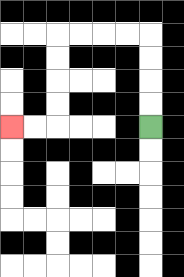{'start': '[6, 5]', 'end': '[0, 5]', 'path_directions': 'U,U,U,U,L,L,L,L,D,D,D,D,L,L', 'path_coordinates': '[[6, 5], [6, 4], [6, 3], [6, 2], [6, 1], [5, 1], [4, 1], [3, 1], [2, 1], [2, 2], [2, 3], [2, 4], [2, 5], [1, 5], [0, 5]]'}